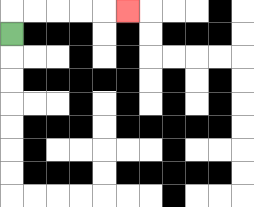{'start': '[0, 1]', 'end': '[5, 0]', 'path_directions': 'U,R,R,R,R,R', 'path_coordinates': '[[0, 1], [0, 0], [1, 0], [2, 0], [3, 0], [4, 0], [5, 0]]'}